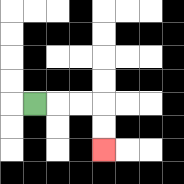{'start': '[1, 4]', 'end': '[4, 6]', 'path_directions': 'R,R,R,D,D', 'path_coordinates': '[[1, 4], [2, 4], [3, 4], [4, 4], [4, 5], [4, 6]]'}